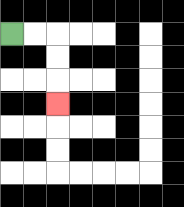{'start': '[0, 1]', 'end': '[2, 4]', 'path_directions': 'R,R,D,D,D', 'path_coordinates': '[[0, 1], [1, 1], [2, 1], [2, 2], [2, 3], [2, 4]]'}